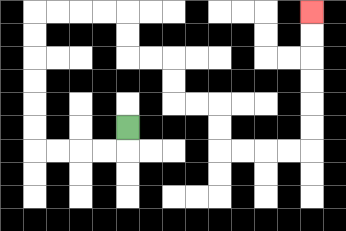{'start': '[5, 5]', 'end': '[13, 0]', 'path_directions': 'D,L,L,L,L,U,U,U,U,U,U,R,R,R,R,D,D,R,R,D,D,R,R,D,D,R,R,R,R,U,U,U,U,U,U', 'path_coordinates': '[[5, 5], [5, 6], [4, 6], [3, 6], [2, 6], [1, 6], [1, 5], [1, 4], [1, 3], [1, 2], [1, 1], [1, 0], [2, 0], [3, 0], [4, 0], [5, 0], [5, 1], [5, 2], [6, 2], [7, 2], [7, 3], [7, 4], [8, 4], [9, 4], [9, 5], [9, 6], [10, 6], [11, 6], [12, 6], [13, 6], [13, 5], [13, 4], [13, 3], [13, 2], [13, 1], [13, 0]]'}